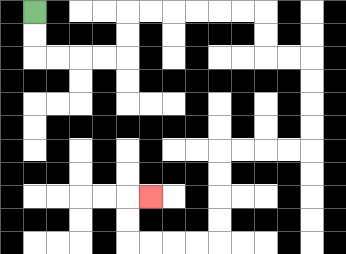{'start': '[1, 0]', 'end': '[6, 8]', 'path_directions': 'D,D,R,R,R,R,U,U,R,R,R,R,R,R,D,D,R,R,D,D,D,D,L,L,L,L,D,D,D,D,L,L,L,L,U,U,R', 'path_coordinates': '[[1, 0], [1, 1], [1, 2], [2, 2], [3, 2], [4, 2], [5, 2], [5, 1], [5, 0], [6, 0], [7, 0], [8, 0], [9, 0], [10, 0], [11, 0], [11, 1], [11, 2], [12, 2], [13, 2], [13, 3], [13, 4], [13, 5], [13, 6], [12, 6], [11, 6], [10, 6], [9, 6], [9, 7], [9, 8], [9, 9], [9, 10], [8, 10], [7, 10], [6, 10], [5, 10], [5, 9], [5, 8], [6, 8]]'}